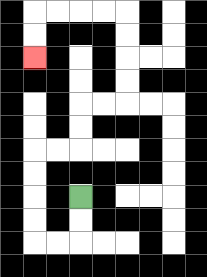{'start': '[3, 8]', 'end': '[1, 2]', 'path_directions': 'D,D,L,L,U,U,U,U,R,R,U,U,R,R,U,U,U,U,L,L,L,L,D,D', 'path_coordinates': '[[3, 8], [3, 9], [3, 10], [2, 10], [1, 10], [1, 9], [1, 8], [1, 7], [1, 6], [2, 6], [3, 6], [3, 5], [3, 4], [4, 4], [5, 4], [5, 3], [5, 2], [5, 1], [5, 0], [4, 0], [3, 0], [2, 0], [1, 0], [1, 1], [1, 2]]'}